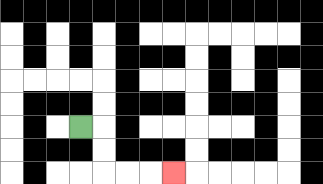{'start': '[3, 5]', 'end': '[7, 7]', 'path_directions': 'R,D,D,R,R,R', 'path_coordinates': '[[3, 5], [4, 5], [4, 6], [4, 7], [5, 7], [6, 7], [7, 7]]'}